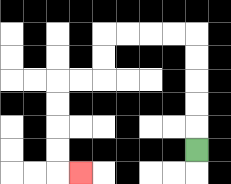{'start': '[8, 6]', 'end': '[3, 7]', 'path_directions': 'U,U,U,U,U,L,L,L,L,D,D,L,L,D,D,D,D,R', 'path_coordinates': '[[8, 6], [8, 5], [8, 4], [8, 3], [8, 2], [8, 1], [7, 1], [6, 1], [5, 1], [4, 1], [4, 2], [4, 3], [3, 3], [2, 3], [2, 4], [2, 5], [2, 6], [2, 7], [3, 7]]'}